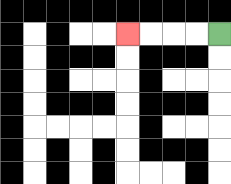{'start': '[9, 1]', 'end': '[5, 1]', 'path_directions': 'L,L,L,L', 'path_coordinates': '[[9, 1], [8, 1], [7, 1], [6, 1], [5, 1]]'}